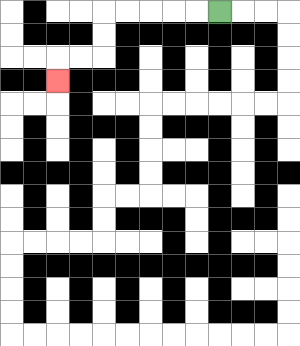{'start': '[9, 0]', 'end': '[2, 3]', 'path_directions': 'L,L,L,L,L,D,D,L,L,D', 'path_coordinates': '[[9, 0], [8, 0], [7, 0], [6, 0], [5, 0], [4, 0], [4, 1], [4, 2], [3, 2], [2, 2], [2, 3]]'}